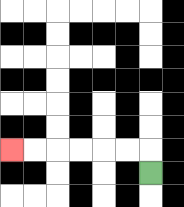{'start': '[6, 7]', 'end': '[0, 6]', 'path_directions': 'U,L,L,L,L,L,L', 'path_coordinates': '[[6, 7], [6, 6], [5, 6], [4, 6], [3, 6], [2, 6], [1, 6], [0, 6]]'}